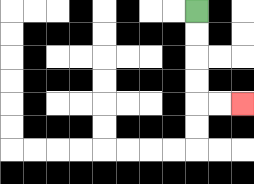{'start': '[8, 0]', 'end': '[10, 4]', 'path_directions': 'D,D,D,D,R,R', 'path_coordinates': '[[8, 0], [8, 1], [8, 2], [8, 3], [8, 4], [9, 4], [10, 4]]'}